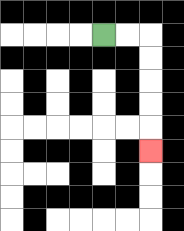{'start': '[4, 1]', 'end': '[6, 6]', 'path_directions': 'R,R,D,D,D,D,D', 'path_coordinates': '[[4, 1], [5, 1], [6, 1], [6, 2], [6, 3], [6, 4], [6, 5], [6, 6]]'}